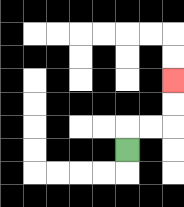{'start': '[5, 6]', 'end': '[7, 3]', 'path_directions': 'U,R,R,U,U', 'path_coordinates': '[[5, 6], [5, 5], [6, 5], [7, 5], [7, 4], [7, 3]]'}